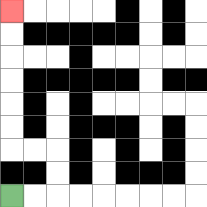{'start': '[0, 8]', 'end': '[0, 0]', 'path_directions': 'R,R,U,U,L,L,U,U,U,U,U,U', 'path_coordinates': '[[0, 8], [1, 8], [2, 8], [2, 7], [2, 6], [1, 6], [0, 6], [0, 5], [0, 4], [0, 3], [0, 2], [0, 1], [0, 0]]'}